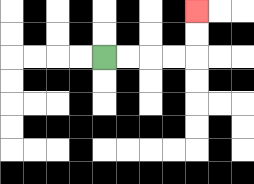{'start': '[4, 2]', 'end': '[8, 0]', 'path_directions': 'R,R,R,R,U,U', 'path_coordinates': '[[4, 2], [5, 2], [6, 2], [7, 2], [8, 2], [8, 1], [8, 0]]'}